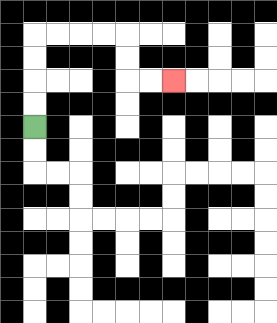{'start': '[1, 5]', 'end': '[7, 3]', 'path_directions': 'U,U,U,U,R,R,R,R,D,D,R,R', 'path_coordinates': '[[1, 5], [1, 4], [1, 3], [1, 2], [1, 1], [2, 1], [3, 1], [4, 1], [5, 1], [5, 2], [5, 3], [6, 3], [7, 3]]'}